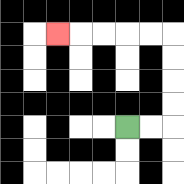{'start': '[5, 5]', 'end': '[2, 1]', 'path_directions': 'R,R,U,U,U,U,L,L,L,L,L', 'path_coordinates': '[[5, 5], [6, 5], [7, 5], [7, 4], [7, 3], [7, 2], [7, 1], [6, 1], [5, 1], [4, 1], [3, 1], [2, 1]]'}